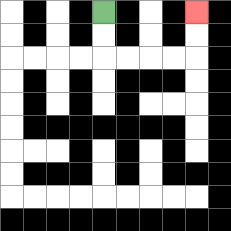{'start': '[4, 0]', 'end': '[8, 0]', 'path_directions': 'D,D,R,R,R,R,U,U', 'path_coordinates': '[[4, 0], [4, 1], [4, 2], [5, 2], [6, 2], [7, 2], [8, 2], [8, 1], [8, 0]]'}